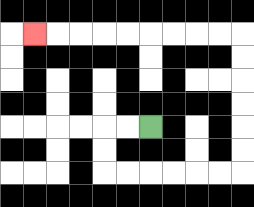{'start': '[6, 5]', 'end': '[1, 1]', 'path_directions': 'L,L,D,D,R,R,R,R,R,R,U,U,U,U,U,U,L,L,L,L,L,L,L,L,L', 'path_coordinates': '[[6, 5], [5, 5], [4, 5], [4, 6], [4, 7], [5, 7], [6, 7], [7, 7], [8, 7], [9, 7], [10, 7], [10, 6], [10, 5], [10, 4], [10, 3], [10, 2], [10, 1], [9, 1], [8, 1], [7, 1], [6, 1], [5, 1], [4, 1], [3, 1], [2, 1], [1, 1]]'}